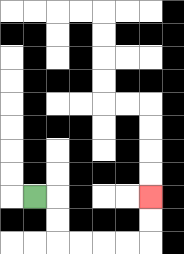{'start': '[1, 8]', 'end': '[6, 8]', 'path_directions': 'R,D,D,R,R,R,R,U,U', 'path_coordinates': '[[1, 8], [2, 8], [2, 9], [2, 10], [3, 10], [4, 10], [5, 10], [6, 10], [6, 9], [6, 8]]'}